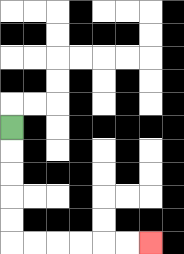{'start': '[0, 5]', 'end': '[6, 10]', 'path_directions': 'D,D,D,D,D,R,R,R,R,R,R', 'path_coordinates': '[[0, 5], [0, 6], [0, 7], [0, 8], [0, 9], [0, 10], [1, 10], [2, 10], [3, 10], [4, 10], [5, 10], [6, 10]]'}